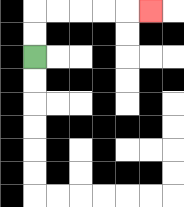{'start': '[1, 2]', 'end': '[6, 0]', 'path_directions': 'U,U,R,R,R,R,R', 'path_coordinates': '[[1, 2], [1, 1], [1, 0], [2, 0], [3, 0], [4, 0], [5, 0], [6, 0]]'}